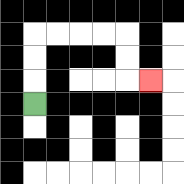{'start': '[1, 4]', 'end': '[6, 3]', 'path_directions': 'U,U,U,R,R,R,R,D,D,R', 'path_coordinates': '[[1, 4], [1, 3], [1, 2], [1, 1], [2, 1], [3, 1], [4, 1], [5, 1], [5, 2], [5, 3], [6, 3]]'}